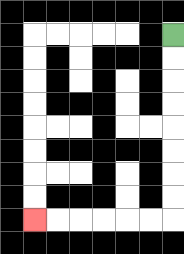{'start': '[7, 1]', 'end': '[1, 9]', 'path_directions': 'D,D,D,D,D,D,D,D,L,L,L,L,L,L', 'path_coordinates': '[[7, 1], [7, 2], [7, 3], [7, 4], [7, 5], [7, 6], [7, 7], [7, 8], [7, 9], [6, 9], [5, 9], [4, 9], [3, 9], [2, 9], [1, 9]]'}